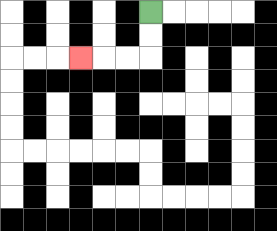{'start': '[6, 0]', 'end': '[3, 2]', 'path_directions': 'D,D,L,L,L', 'path_coordinates': '[[6, 0], [6, 1], [6, 2], [5, 2], [4, 2], [3, 2]]'}